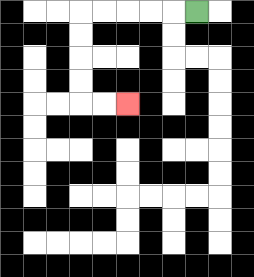{'start': '[8, 0]', 'end': '[5, 4]', 'path_directions': 'L,L,L,L,L,D,D,D,D,R,R', 'path_coordinates': '[[8, 0], [7, 0], [6, 0], [5, 0], [4, 0], [3, 0], [3, 1], [3, 2], [3, 3], [3, 4], [4, 4], [5, 4]]'}